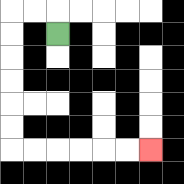{'start': '[2, 1]', 'end': '[6, 6]', 'path_directions': 'U,L,L,D,D,D,D,D,D,R,R,R,R,R,R', 'path_coordinates': '[[2, 1], [2, 0], [1, 0], [0, 0], [0, 1], [0, 2], [0, 3], [0, 4], [0, 5], [0, 6], [1, 6], [2, 6], [3, 6], [4, 6], [5, 6], [6, 6]]'}